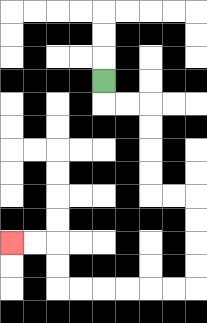{'start': '[4, 3]', 'end': '[0, 10]', 'path_directions': 'D,R,R,D,D,D,D,R,R,D,D,D,D,L,L,L,L,L,L,U,U,L,L', 'path_coordinates': '[[4, 3], [4, 4], [5, 4], [6, 4], [6, 5], [6, 6], [6, 7], [6, 8], [7, 8], [8, 8], [8, 9], [8, 10], [8, 11], [8, 12], [7, 12], [6, 12], [5, 12], [4, 12], [3, 12], [2, 12], [2, 11], [2, 10], [1, 10], [0, 10]]'}